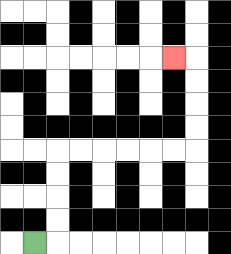{'start': '[1, 10]', 'end': '[7, 2]', 'path_directions': 'R,U,U,U,U,R,R,R,R,R,R,U,U,U,U,L', 'path_coordinates': '[[1, 10], [2, 10], [2, 9], [2, 8], [2, 7], [2, 6], [3, 6], [4, 6], [5, 6], [6, 6], [7, 6], [8, 6], [8, 5], [8, 4], [8, 3], [8, 2], [7, 2]]'}